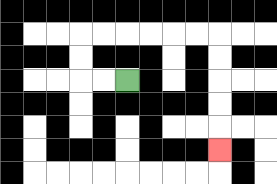{'start': '[5, 3]', 'end': '[9, 6]', 'path_directions': 'L,L,U,U,R,R,R,R,R,R,D,D,D,D,D', 'path_coordinates': '[[5, 3], [4, 3], [3, 3], [3, 2], [3, 1], [4, 1], [5, 1], [6, 1], [7, 1], [8, 1], [9, 1], [9, 2], [9, 3], [9, 4], [9, 5], [9, 6]]'}